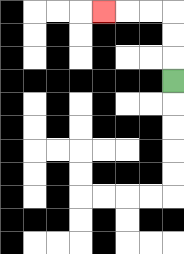{'start': '[7, 3]', 'end': '[4, 0]', 'path_directions': 'U,U,U,L,L,L', 'path_coordinates': '[[7, 3], [7, 2], [7, 1], [7, 0], [6, 0], [5, 0], [4, 0]]'}